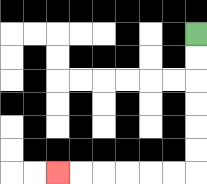{'start': '[8, 1]', 'end': '[2, 7]', 'path_directions': 'D,D,D,D,D,D,L,L,L,L,L,L', 'path_coordinates': '[[8, 1], [8, 2], [8, 3], [8, 4], [8, 5], [8, 6], [8, 7], [7, 7], [6, 7], [5, 7], [4, 7], [3, 7], [2, 7]]'}